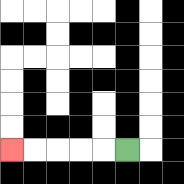{'start': '[5, 6]', 'end': '[0, 6]', 'path_directions': 'L,L,L,L,L', 'path_coordinates': '[[5, 6], [4, 6], [3, 6], [2, 6], [1, 6], [0, 6]]'}